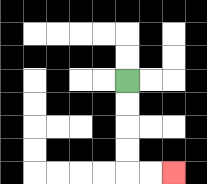{'start': '[5, 3]', 'end': '[7, 7]', 'path_directions': 'D,D,D,D,R,R', 'path_coordinates': '[[5, 3], [5, 4], [5, 5], [5, 6], [5, 7], [6, 7], [7, 7]]'}